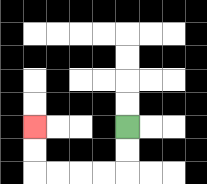{'start': '[5, 5]', 'end': '[1, 5]', 'path_directions': 'D,D,L,L,L,L,U,U', 'path_coordinates': '[[5, 5], [5, 6], [5, 7], [4, 7], [3, 7], [2, 7], [1, 7], [1, 6], [1, 5]]'}